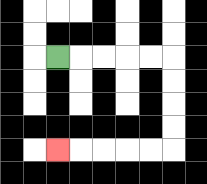{'start': '[2, 2]', 'end': '[2, 6]', 'path_directions': 'R,R,R,R,R,D,D,D,D,L,L,L,L,L', 'path_coordinates': '[[2, 2], [3, 2], [4, 2], [5, 2], [6, 2], [7, 2], [7, 3], [7, 4], [7, 5], [7, 6], [6, 6], [5, 6], [4, 6], [3, 6], [2, 6]]'}